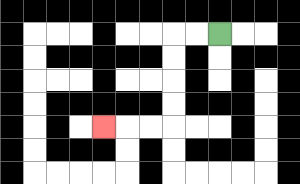{'start': '[9, 1]', 'end': '[4, 5]', 'path_directions': 'L,L,D,D,D,D,L,L,L', 'path_coordinates': '[[9, 1], [8, 1], [7, 1], [7, 2], [7, 3], [7, 4], [7, 5], [6, 5], [5, 5], [4, 5]]'}